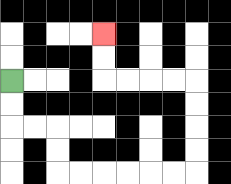{'start': '[0, 3]', 'end': '[4, 1]', 'path_directions': 'D,D,R,R,D,D,R,R,R,R,R,R,U,U,U,U,L,L,L,L,U,U', 'path_coordinates': '[[0, 3], [0, 4], [0, 5], [1, 5], [2, 5], [2, 6], [2, 7], [3, 7], [4, 7], [5, 7], [6, 7], [7, 7], [8, 7], [8, 6], [8, 5], [8, 4], [8, 3], [7, 3], [6, 3], [5, 3], [4, 3], [4, 2], [4, 1]]'}